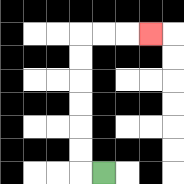{'start': '[4, 7]', 'end': '[6, 1]', 'path_directions': 'L,U,U,U,U,U,U,R,R,R', 'path_coordinates': '[[4, 7], [3, 7], [3, 6], [3, 5], [3, 4], [3, 3], [3, 2], [3, 1], [4, 1], [5, 1], [6, 1]]'}